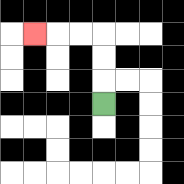{'start': '[4, 4]', 'end': '[1, 1]', 'path_directions': 'U,U,U,L,L,L', 'path_coordinates': '[[4, 4], [4, 3], [4, 2], [4, 1], [3, 1], [2, 1], [1, 1]]'}